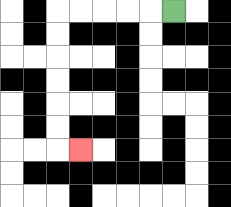{'start': '[7, 0]', 'end': '[3, 6]', 'path_directions': 'L,L,L,L,L,D,D,D,D,D,D,R', 'path_coordinates': '[[7, 0], [6, 0], [5, 0], [4, 0], [3, 0], [2, 0], [2, 1], [2, 2], [2, 3], [2, 4], [2, 5], [2, 6], [3, 6]]'}